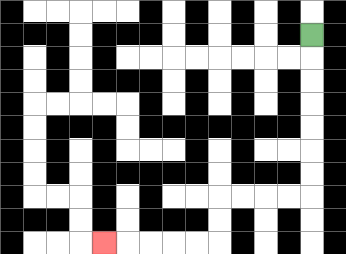{'start': '[13, 1]', 'end': '[4, 10]', 'path_directions': 'D,D,D,D,D,D,D,L,L,L,L,D,D,L,L,L,L,L', 'path_coordinates': '[[13, 1], [13, 2], [13, 3], [13, 4], [13, 5], [13, 6], [13, 7], [13, 8], [12, 8], [11, 8], [10, 8], [9, 8], [9, 9], [9, 10], [8, 10], [7, 10], [6, 10], [5, 10], [4, 10]]'}